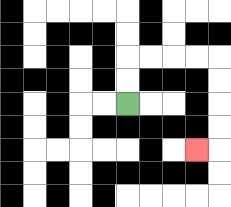{'start': '[5, 4]', 'end': '[8, 6]', 'path_directions': 'U,U,R,R,R,R,D,D,D,D,L', 'path_coordinates': '[[5, 4], [5, 3], [5, 2], [6, 2], [7, 2], [8, 2], [9, 2], [9, 3], [9, 4], [9, 5], [9, 6], [8, 6]]'}